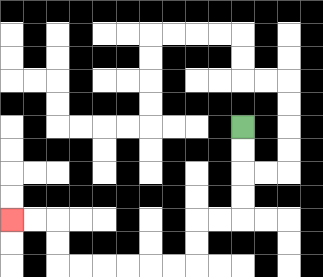{'start': '[10, 5]', 'end': '[0, 9]', 'path_directions': 'D,D,D,D,L,L,D,D,L,L,L,L,L,L,U,U,L,L', 'path_coordinates': '[[10, 5], [10, 6], [10, 7], [10, 8], [10, 9], [9, 9], [8, 9], [8, 10], [8, 11], [7, 11], [6, 11], [5, 11], [4, 11], [3, 11], [2, 11], [2, 10], [2, 9], [1, 9], [0, 9]]'}